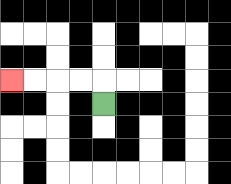{'start': '[4, 4]', 'end': '[0, 3]', 'path_directions': 'U,L,L,L,L', 'path_coordinates': '[[4, 4], [4, 3], [3, 3], [2, 3], [1, 3], [0, 3]]'}